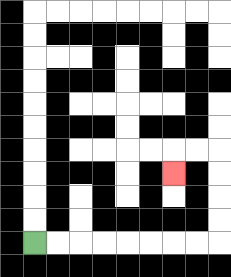{'start': '[1, 10]', 'end': '[7, 7]', 'path_directions': 'R,R,R,R,R,R,R,R,U,U,U,U,L,L,D', 'path_coordinates': '[[1, 10], [2, 10], [3, 10], [4, 10], [5, 10], [6, 10], [7, 10], [8, 10], [9, 10], [9, 9], [9, 8], [9, 7], [9, 6], [8, 6], [7, 6], [7, 7]]'}